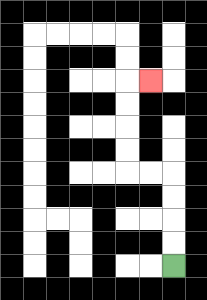{'start': '[7, 11]', 'end': '[6, 3]', 'path_directions': 'U,U,U,U,L,L,U,U,U,U,R', 'path_coordinates': '[[7, 11], [7, 10], [7, 9], [7, 8], [7, 7], [6, 7], [5, 7], [5, 6], [5, 5], [5, 4], [5, 3], [6, 3]]'}